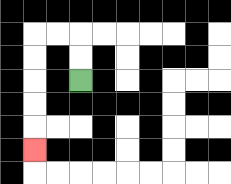{'start': '[3, 3]', 'end': '[1, 6]', 'path_directions': 'U,U,L,L,D,D,D,D,D', 'path_coordinates': '[[3, 3], [3, 2], [3, 1], [2, 1], [1, 1], [1, 2], [1, 3], [1, 4], [1, 5], [1, 6]]'}